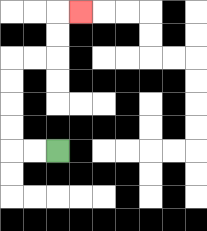{'start': '[2, 6]', 'end': '[3, 0]', 'path_directions': 'L,L,U,U,U,U,R,R,U,U,R', 'path_coordinates': '[[2, 6], [1, 6], [0, 6], [0, 5], [0, 4], [0, 3], [0, 2], [1, 2], [2, 2], [2, 1], [2, 0], [3, 0]]'}